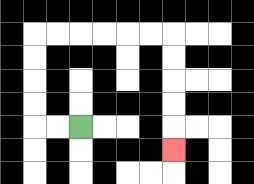{'start': '[3, 5]', 'end': '[7, 6]', 'path_directions': 'L,L,U,U,U,U,R,R,R,R,R,R,D,D,D,D,D', 'path_coordinates': '[[3, 5], [2, 5], [1, 5], [1, 4], [1, 3], [1, 2], [1, 1], [2, 1], [3, 1], [4, 1], [5, 1], [6, 1], [7, 1], [7, 2], [7, 3], [7, 4], [7, 5], [7, 6]]'}